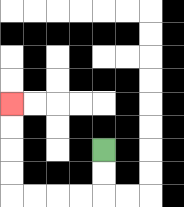{'start': '[4, 6]', 'end': '[0, 4]', 'path_directions': 'D,D,L,L,L,L,U,U,U,U', 'path_coordinates': '[[4, 6], [4, 7], [4, 8], [3, 8], [2, 8], [1, 8], [0, 8], [0, 7], [0, 6], [0, 5], [0, 4]]'}